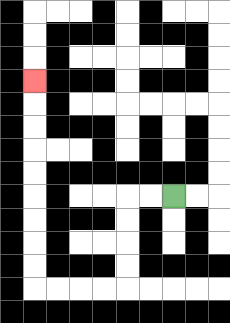{'start': '[7, 8]', 'end': '[1, 3]', 'path_directions': 'L,L,D,D,D,D,L,L,L,L,U,U,U,U,U,U,U,U,U', 'path_coordinates': '[[7, 8], [6, 8], [5, 8], [5, 9], [5, 10], [5, 11], [5, 12], [4, 12], [3, 12], [2, 12], [1, 12], [1, 11], [1, 10], [1, 9], [1, 8], [1, 7], [1, 6], [1, 5], [1, 4], [1, 3]]'}